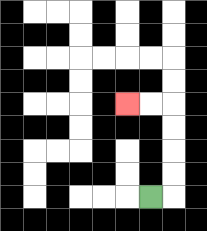{'start': '[6, 8]', 'end': '[5, 4]', 'path_directions': 'R,U,U,U,U,L,L', 'path_coordinates': '[[6, 8], [7, 8], [7, 7], [7, 6], [7, 5], [7, 4], [6, 4], [5, 4]]'}